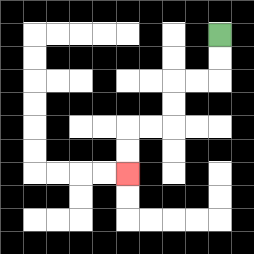{'start': '[9, 1]', 'end': '[5, 7]', 'path_directions': 'D,D,L,L,D,D,L,L,D,D', 'path_coordinates': '[[9, 1], [9, 2], [9, 3], [8, 3], [7, 3], [7, 4], [7, 5], [6, 5], [5, 5], [5, 6], [5, 7]]'}